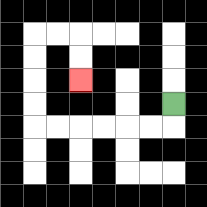{'start': '[7, 4]', 'end': '[3, 3]', 'path_directions': 'D,L,L,L,L,L,L,U,U,U,U,R,R,D,D', 'path_coordinates': '[[7, 4], [7, 5], [6, 5], [5, 5], [4, 5], [3, 5], [2, 5], [1, 5], [1, 4], [1, 3], [1, 2], [1, 1], [2, 1], [3, 1], [3, 2], [3, 3]]'}